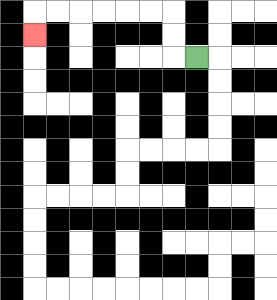{'start': '[8, 2]', 'end': '[1, 1]', 'path_directions': 'L,U,U,L,L,L,L,L,L,D', 'path_coordinates': '[[8, 2], [7, 2], [7, 1], [7, 0], [6, 0], [5, 0], [4, 0], [3, 0], [2, 0], [1, 0], [1, 1]]'}